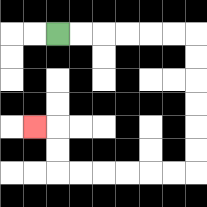{'start': '[2, 1]', 'end': '[1, 5]', 'path_directions': 'R,R,R,R,R,R,D,D,D,D,D,D,L,L,L,L,L,L,U,U,L', 'path_coordinates': '[[2, 1], [3, 1], [4, 1], [5, 1], [6, 1], [7, 1], [8, 1], [8, 2], [8, 3], [8, 4], [8, 5], [8, 6], [8, 7], [7, 7], [6, 7], [5, 7], [4, 7], [3, 7], [2, 7], [2, 6], [2, 5], [1, 5]]'}